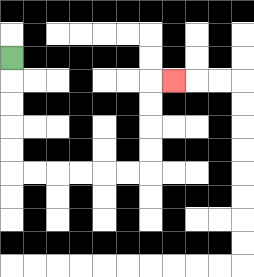{'start': '[0, 2]', 'end': '[7, 3]', 'path_directions': 'D,D,D,D,D,R,R,R,R,R,R,U,U,U,U,R', 'path_coordinates': '[[0, 2], [0, 3], [0, 4], [0, 5], [0, 6], [0, 7], [1, 7], [2, 7], [3, 7], [4, 7], [5, 7], [6, 7], [6, 6], [6, 5], [6, 4], [6, 3], [7, 3]]'}